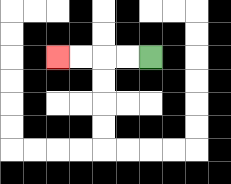{'start': '[6, 2]', 'end': '[2, 2]', 'path_directions': 'L,L,L,L', 'path_coordinates': '[[6, 2], [5, 2], [4, 2], [3, 2], [2, 2]]'}